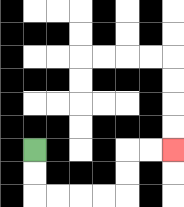{'start': '[1, 6]', 'end': '[7, 6]', 'path_directions': 'D,D,R,R,R,R,U,U,R,R', 'path_coordinates': '[[1, 6], [1, 7], [1, 8], [2, 8], [3, 8], [4, 8], [5, 8], [5, 7], [5, 6], [6, 6], [7, 6]]'}